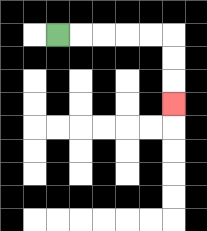{'start': '[2, 1]', 'end': '[7, 4]', 'path_directions': 'R,R,R,R,R,D,D,D', 'path_coordinates': '[[2, 1], [3, 1], [4, 1], [5, 1], [6, 1], [7, 1], [7, 2], [7, 3], [7, 4]]'}